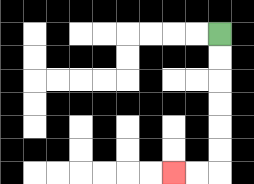{'start': '[9, 1]', 'end': '[7, 7]', 'path_directions': 'D,D,D,D,D,D,L,L', 'path_coordinates': '[[9, 1], [9, 2], [9, 3], [9, 4], [9, 5], [9, 6], [9, 7], [8, 7], [7, 7]]'}